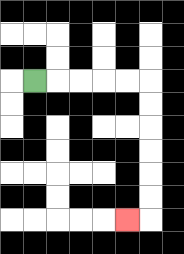{'start': '[1, 3]', 'end': '[5, 9]', 'path_directions': 'R,R,R,R,R,D,D,D,D,D,D,L', 'path_coordinates': '[[1, 3], [2, 3], [3, 3], [4, 3], [5, 3], [6, 3], [6, 4], [6, 5], [6, 6], [6, 7], [6, 8], [6, 9], [5, 9]]'}